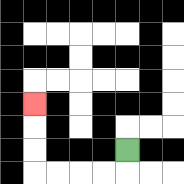{'start': '[5, 6]', 'end': '[1, 4]', 'path_directions': 'D,L,L,L,L,U,U,U', 'path_coordinates': '[[5, 6], [5, 7], [4, 7], [3, 7], [2, 7], [1, 7], [1, 6], [1, 5], [1, 4]]'}